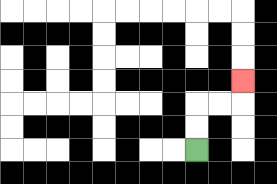{'start': '[8, 6]', 'end': '[10, 3]', 'path_directions': 'U,U,R,R,U', 'path_coordinates': '[[8, 6], [8, 5], [8, 4], [9, 4], [10, 4], [10, 3]]'}